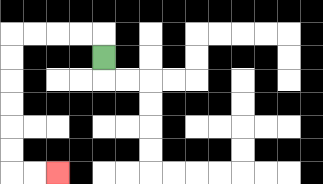{'start': '[4, 2]', 'end': '[2, 7]', 'path_directions': 'U,L,L,L,L,D,D,D,D,D,D,R,R', 'path_coordinates': '[[4, 2], [4, 1], [3, 1], [2, 1], [1, 1], [0, 1], [0, 2], [0, 3], [0, 4], [0, 5], [0, 6], [0, 7], [1, 7], [2, 7]]'}